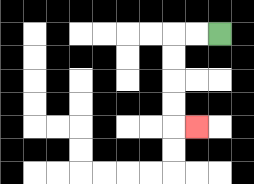{'start': '[9, 1]', 'end': '[8, 5]', 'path_directions': 'L,L,D,D,D,D,R', 'path_coordinates': '[[9, 1], [8, 1], [7, 1], [7, 2], [7, 3], [7, 4], [7, 5], [8, 5]]'}